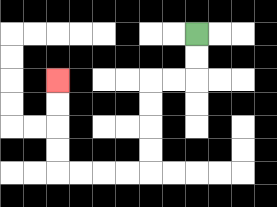{'start': '[8, 1]', 'end': '[2, 3]', 'path_directions': 'D,D,L,L,D,D,D,D,L,L,L,L,U,U,U,U', 'path_coordinates': '[[8, 1], [8, 2], [8, 3], [7, 3], [6, 3], [6, 4], [6, 5], [6, 6], [6, 7], [5, 7], [4, 7], [3, 7], [2, 7], [2, 6], [2, 5], [2, 4], [2, 3]]'}